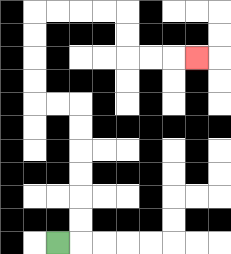{'start': '[2, 10]', 'end': '[8, 2]', 'path_directions': 'R,U,U,U,U,U,U,L,L,U,U,U,U,R,R,R,R,D,D,R,R,R', 'path_coordinates': '[[2, 10], [3, 10], [3, 9], [3, 8], [3, 7], [3, 6], [3, 5], [3, 4], [2, 4], [1, 4], [1, 3], [1, 2], [1, 1], [1, 0], [2, 0], [3, 0], [4, 0], [5, 0], [5, 1], [5, 2], [6, 2], [7, 2], [8, 2]]'}